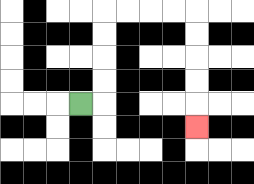{'start': '[3, 4]', 'end': '[8, 5]', 'path_directions': 'R,U,U,U,U,R,R,R,R,D,D,D,D,D', 'path_coordinates': '[[3, 4], [4, 4], [4, 3], [4, 2], [4, 1], [4, 0], [5, 0], [6, 0], [7, 0], [8, 0], [8, 1], [8, 2], [8, 3], [8, 4], [8, 5]]'}